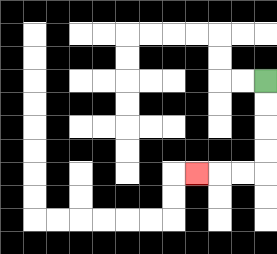{'start': '[11, 3]', 'end': '[8, 7]', 'path_directions': 'D,D,D,D,L,L,L', 'path_coordinates': '[[11, 3], [11, 4], [11, 5], [11, 6], [11, 7], [10, 7], [9, 7], [8, 7]]'}